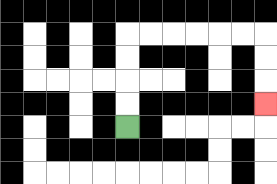{'start': '[5, 5]', 'end': '[11, 4]', 'path_directions': 'U,U,U,U,R,R,R,R,R,R,D,D,D', 'path_coordinates': '[[5, 5], [5, 4], [5, 3], [5, 2], [5, 1], [6, 1], [7, 1], [8, 1], [9, 1], [10, 1], [11, 1], [11, 2], [11, 3], [11, 4]]'}